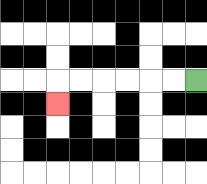{'start': '[8, 3]', 'end': '[2, 4]', 'path_directions': 'L,L,L,L,L,L,D', 'path_coordinates': '[[8, 3], [7, 3], [6, 3], [5, 3], [4, 3], [3, 3], [2, 3], [2, 4]]'}